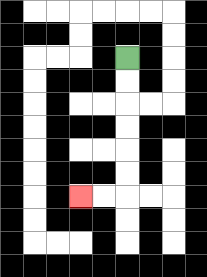{'start': '[5, 2]', 'end': '[3, 8]', 'path_directions': 'D,D,D,D,D,D,L,L', 'path_coordinates': '[[5, 2], [5, 3], [5, 4], [5, 5], [5, 6], [5, 7], [5, 8], [4, 8], [3, 8]]'}